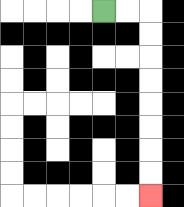{'start': '[4, 0]', 'end': '[6, 8]', 'path_directions': 'R,R,D,D,D,D,D,D,D,D', 'path_coordinates': '[[4, 0], [5, 0], [6, 0], [6, 1], [6, 2], [6, 3], [6, 4], [6, 5], [6, 6], [6, 7], [6, 8]]'}